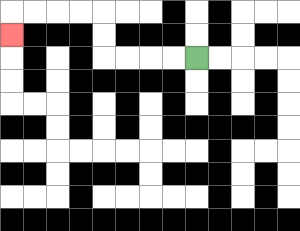{'start': '[8, 2]', 'end': '[0, 1]', 'path_directions': 'L,L,L,L,U,U,L,L,L,L,D', 'path_coordinates': '[[8, 2], [7, 2], [6, 2], [5, 2], [4, 2], [4, 1], [4, 0], [3, 0], [2, 0], [1, 0], [0, 0], [0, 1]]'}